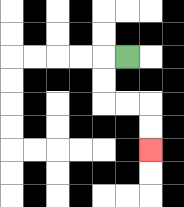{'start': '[5, 2]', 'end': '[6, 6]', 'path_directions': 'L,D,D,R,R,D,D', 'path_coordinates': '[[5, 2], [4, 2], [4, 3], [4, 4], [5, 4], [6, 4], [6, 5], [6, 6]]'}